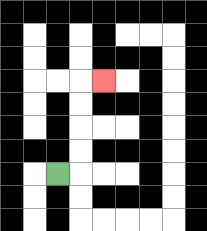{'start': '[2, 7]', 'end': '[4, 3]', 'path_directions': 'R,U,U,U,U,R', 'path_coordinates': '[[2, 7], [3, 7], [3, 6], [3, 5], [3, 4], [3, 3], [4, 3]]'}